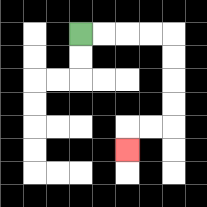{'start': '[3, 1]', 'end': '[5, 6]', 'path_directions': 'R,R,R,R,D,D,D,D,L,L,D', 'path_coordinates': '[[3, 1], [4, 1], [5, 1], [6, 1], [7, 1], [7, 2], [7, 3], [7, 4], [7, 5], [6, 5], [5, 5], [5, 6]]'}